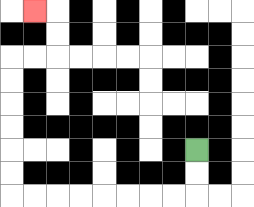{'start': '[8, 6]', 'end': '[1, 0]', 'path_directions': 'D,D,L,L,L,L,L,L,L,L,U,U,U,U,U,U,R,R,U,U,L', 'path_coordinates': '[[8, 6], [8, 7], [8, 8], [7, 8], [6, 8], [5, 8], [4, 8], [3, 8], [2, 8], [1, 8], [0, 8], [0, 7], [0, 6], [0, 5], [0, 4], [0, 3], [0, 2], [1, 2], [2, 2], [2, 1], [2, 0], [1, 0]]'}